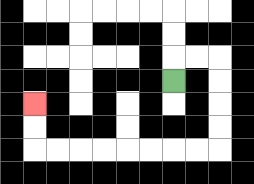{'start': '[7, 3]', 'end': '[1, 4]', 'path_directions': 'U,R,R,D,D,D,D,L,L,L,L,L,L,L,L,U,U', 'path_coordinates': '[[7, 3], [7, 2], [8, 2], [9, 2], [9, 3], [9, 4], [9, 5], [9, 6], [8, 6], [7, 6], [6, 6], [5, 6], [4, 6], [3, 6], [2, 6], [1, 6], [1, 5], [1, 4]]'}